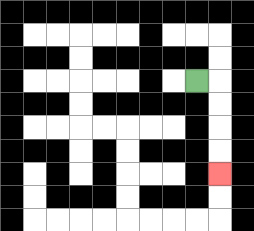{'start': '[8, 3]', 'end': '[9, 7]', 'path_directions': 'R,D,D,D,D', 'path_coordinates': '[[8, 3], [9, 3], [9, 4], [9, 5], [9, 6], [9, 7]]'}